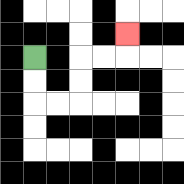{'start': '[1, 2]', 'end': '[5, 1]', 'path_directions': 'D,D,R,R,U,U,R,R,U', 'path_coordinates': '[[1, 2], [1, 3], [1, 4], [2, 4], [3, 4], [3, 3], [3, 2], [4, 2], [5, 2], [5, 1]]'}